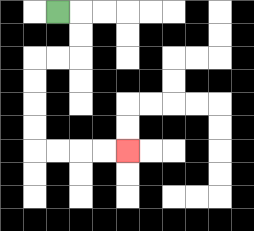{'start': '[2, 0]', 'end': '[5, 6]', 'path_directions': 'R,D,D,L,L,D,D,D,D,R,R,R,R', 'path_coordinates': '[[2, 0], [3, 0], [3, 1], [3, 2], [2, 2], [1, 2], [1, 3], [1, 4], [1, 5], [1, 6], [2, 6], [3, 6], [4, 6], [5, 6]]'}